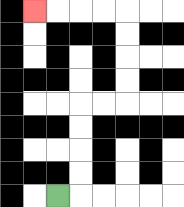{'start': '[2, 8]', 'end': '[1, 0]', 'path_directions': 'R,U,U,U,U,R,R,U,U,U,U,L,L,L,L', 'path_coordinates': '[[2, 8], [3, 8], [3, 7], [3, 6], [3, 5], [3, 4], [4, 4], [5, 4], [5, 3], [5, 2], [5, 1], [5, 0], [4, 0], [3, 0], [2, 0], [1, 0]]'}